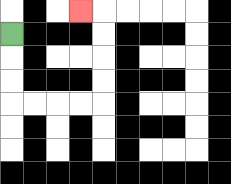{'start': '[0, 1]', 'end': '[3, 0]', 'path_directions': 'D,D,D,R,R,R,R,U,U,U,U,L', 'path_coordinates': '[[0, 1], [0, 2], [0, 3], [0, 4], [1, 4], [2, 4], [3, 4], [4, 4], [4, 3], [4, 2], [4, 1], [4, 0], [3, 0]]'}